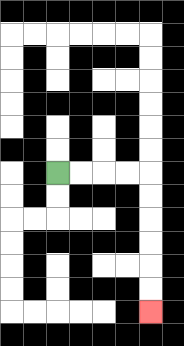{'start': '[2, 7]', 'end': '[6, 13]', 'path_directions': 'R,R,R,R,D,D,D,D,D,D', 'path_coordinates': '[[2, 7], [3, 7], [4, 7], [5, 7], [6, 7], [6, 8], [6, 9], [6, 10], [6, 11], [6, 12], [6, 13]]'}